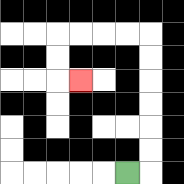{'start': '[5, 7]', 'end': '[3, 3]', 'path_directions': 'R,U,U,U,U,U,U,L,L,L,L,D,D,R', 'path_coordinates': '[[5, 7], [6, 7], [6, 6], [6, 5], [6, 4], [6, 3], [6, 2], [6, 1], [5, 1], [4, 1], [3, 1], [2, 1], [2, 2], [2, 3], [3, 3]]'}